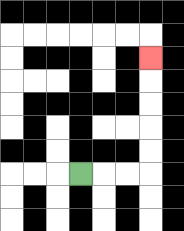{'start': '[3, 7]', 'end': '[6, 2]', 'path_directions': 'R,R,R,U,U,U,U,U', 'path_coordinates': '[[3, 7], [4, 7], [5, 7], [6, 7], [6, 6], [6, 5], [6, 4], [6, 3], [6, 2]]'}